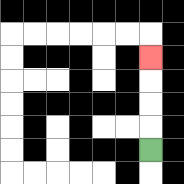{'start': '[6, 6]', 'end': '[6, 2]', 'path_directions': 'U,U,U,U', 'path_coordinates': '[[6, 6], [6, 5], [6, 4], [6, 3], [6, 2]]'}